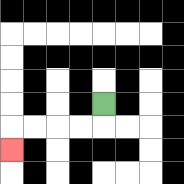{'start': '[4, 4]', 'end': '[0, 6]', 'path_directions': 'D,L,L,L,L,D', 'path_coordinates': '[[4, 4], [4, 5], [3, 5], [2, 5], [1, 5], [0, 5], [0, 6]]'}